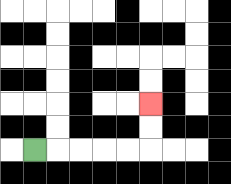{'start': '[1, 6]', 'end': '[6, 4]', 'path_directions': 'R,R,R,R,R,U,U', 'path_coordinates': '[[1, 6], [2, 6], [3, 6], [4, 6], [5, 6], [6, 6], [6, 5], [6, 4]]'}